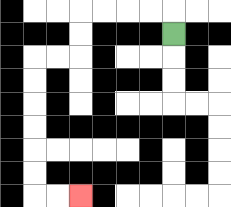{'start': '[7, 1]', 'end': '[3, 8]', 'path_directions': 'U,L,L,L,L,D,D,L,L,D,D,D,D,D,D,R,R', 'path_coordinates': '[[7, 1], [7, 0], [6, 0], [5, 0], [4, 0], [3, 0], [3, 1], [3, 2], [2, 2], [1, 2], [1, 3], [1, 4], [1, 5], [1, 6], [1, 7], [1, 8], [2, 8], [3, 8]]'}